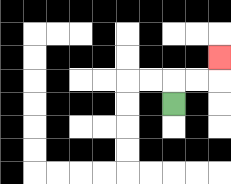{'start': '[7, 4]', 'end': '[9, 2]', 'path_directions': 'U,R,R,U', 'path_coordinates': '[[7, 4], [7, 3], [8, 3], [9, 3], [9, 2]]'}